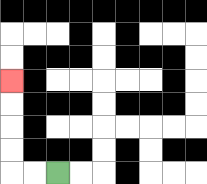{'start': '[2, 7]', 'end': '[0, 3]', 'path_directions': 'L,L,U,U,U,U', 'path_coordinates': '[[2, 7], [1, 7], [0, 7], [0, 6], [0, 5], [0, 4], [0, 3]]'}